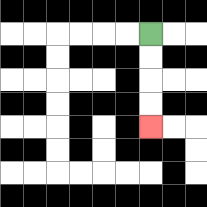{'start': '[6, 1]', 'end': '[6, 5]', 'path_directions': 'D,D,D,D', 'path_coordinates': '[[6, 1], [6, 2], [6, 3], [6, 4], [6, 5]]'}